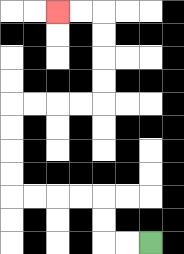{'start': '[6, 10]', 'end': '[2, 0]', 'path_directions': 'L,L,U,U,L,L,L,L,U,U,U,U,R,R,R,R,U,U,U,U,L,L', 'path_coordinates': '[[6, 10], [5, 10], [4, 10], [4, 9], [4, 8], [3, 8], [2, 8], [1, 8], [0, 8], [0, 7], [0, 6], [0, 5], [0, 4], [1, 4], [2, 4], [3, 4], [4, 4], [4, 3], [4, 2], [4, 1], [4, 0], [3, 0], [2, 0]]'}